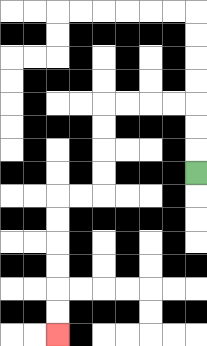{'start': '[8, 7]', 'end': '[2, 14]', 'path_directions': 'U,U,U,L,L,L,L,D,D,D,D,L,L,D,D,D,D,D,D', 'path_coordinates': '[[8, 7], [8, 6], [8, 5], [8, 4], [7, 4], [6, 4], [5, 4], [4, 4], [4, 5], [4, 6], [4, 7], [4, 8], [3, 8], [2, 8], [2, 9], [2, 10], [2, 11], [2, 12], [2, 13], [2, 14]]'}